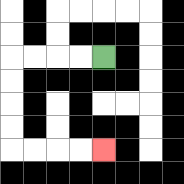{'start': '[4, 2]', 'end': '[4, 6]', 'path_directions': 'L,L,L,L,D,D,D,D,R,R,R,R', 'path_coordinates': '[[4, 2], [3, 2], [2, 2], [1, 2], [0, 2], [0, 3], [0, 4], [0, 5], [0, 6], [1, 6], [2, 6], [3, 6], [4, 6]]'}